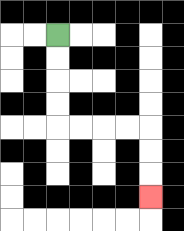{'start': '[2, 1]', 'end': '[6, 8]', 'path_directions': 'D,D,D,D,R,R,R,R,D,D,D', 'path_coordinates': '[[2, 1], [2, 2], [2, 3], [2, 4], [2, 5], [3, 5], [4, 5], [5, 5], [6, 5], [6, 6], [6, 7], [6, 8]]'}